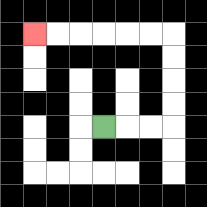{'start': '[4, 5]', 'end': '[1, 1]', 'path_directions': 'R,R,R,U,U,U,U,L,L,L,L,L,L', 'path_coordinates': '[[4, 5], [5, 5], [6, 5], [7, 5], [7, 4], [7, 3], [7, 2], [7, 1], [6, 1], [5, 1], [4, 1], [3, 1], [2, 1], [1, 1]]'}